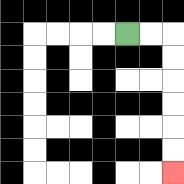{'start': '[5, 1]', 'end': '[7, 7]', 'path_directions': 'R,R,D,D,D,D,D,D', 'path_coordinates': '[[5, 1], [6, 1], [7, 1], [7, 2], [7, 3], [7, 4], [7, 5], [7, 6], [7, 7]]'}